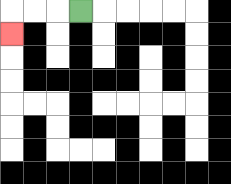{'start': '[3, 0]', 'end': '[0, 1]', 'path_directions': 'L,L,L,D', 'path_coordinates': '[[3, 0], [2, 0], [1, 0], [0, 0], [0, 1]]'}